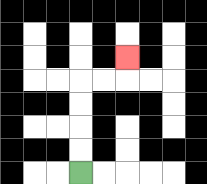{'start': '[3, 7]', 'end': '[5, 2]', 'path_directions': 'U,U,U,U,R,R,U', 'path_coordinates': '[[3, 7], [3, 6], [3, 5], [3, 4], [3, 3], [4, 3], [5, 3], [5, 2]]'}